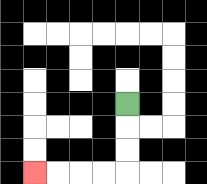{'start': '[5, 4]', 'end': '[1, 7]', 'path_directions': 'D,D,D,L,L,L,L', 'path_coordinates': '[[5, 4], [5, 5], [5, 6], [5, 7], [4, 7], [3, 7], [2, 7], [1, 7]]'}